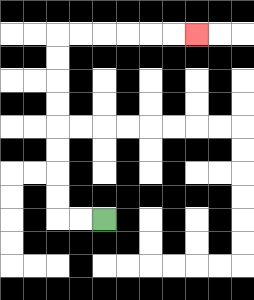{'start': '[4, 9]', 'end': '[8, 1]', 'path_directions': 'L,L,U,U,U,U,U,U,U,U,R,R,R,R,R,R', 'path_coordinates': '[[4, 9], [3, 9], [2, 9], [2, 8], [2, 7], [2, 6], [2, 5], [2, 4], [2, 3], [2, 2], [2, 1], [3, 1], [4, 1], [5, 1], [6, 1], [7, 1], [8, 1]]'}